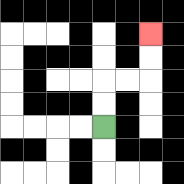{'start': '[4, 5]', 'end': '[6, 1]', 'path_directions': 'U,U,R,R,U,U', 'path_coordinates': '[[4, 5], [4, 4], [4, 3], [5, 3], [6, 3], [6, 2], [6, 1]]'}